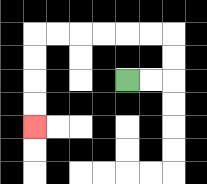{'start': '[5, 3]', 'end': '[1, 5]', 'path_directions': 'R,R,U,U,L,L,L,L,L,L,D,D,D,D', 'path_coordinates': '[[5, 3], [6, 3], [7, 3], [7, 2], [7, 1], [6, 1], [5, 1], [4, 1], [3, 1], [2, 1], [1, 1], [1, 2], [1, 3], [1, 4], [1, 5]]'}